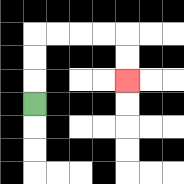{'start': '[1, 4]', 'end': '[5, 3]', 'path_directions': 'U,U,U,R,R,R,R,D,D', 'path_coordinates': '[[1, 4], [1, 3], [1, 2], [1, 1], [2, 1], [3, 1], [4, 1], [5, 1], [5, 2], [5, 3]]'}